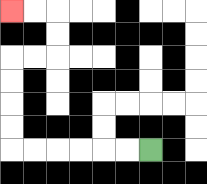{'start': '[6, 6]', 'end': '[0, 0]', 'path_directions': 'L,L,L,L,L,L,U,U,U,U,R,R,U,U,L,L', 'path_coordinates': '[[6, 6], [5, 6], [4, 6], [3, 6], [2, 6], [1, 6], [0, 6], [0, 5], [0, 4], [0, 3], [0, 2], [1, 2], [2, 2], [2, 1], [2, 0], [1, 0], [0, 0]]'}